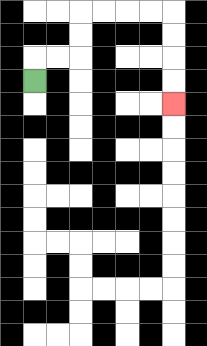{'start': '[1, 3]', 'end': '[7, 4]', 'path_directions': 'U,R,R,U,U,R,R,R,R,D,D,D,D', 'path_coordinates': '[[1, 3], [1, 2], [2, 2], [3, 2], [3, 1], [3, 0], [4, 0], [5, 0], [6, 0], [7, 0], [7, 1], [7, 2], [7, 3], [7, 4]]'}